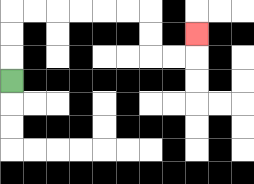{'start': '[0, 3]', 'end': '[8, 1]', 'path_directions': 'U,U,U,R,R,R,R,R,R,D,D,R,R,U', 'path_coordinates': '[[0, 3], [0, 2], [0, 1], [0, 0], [1, 0], [2, 0], [3, 0], [4, 0], [5, 0], [6, 0], [6, 1], [6, 2], [7, 2], [8, 2], [8, 1]]'}